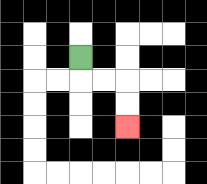{'start': '[3, 2]', 'end': '[5, 5]', 'path_directions': 'D,R,R,D,D', 'path_coordinates': '[[3, 2], [3, 3], [4, 3], [5, 3], [5, 4], [5, 5]]'}